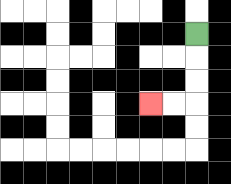{'start': '[8, 1]', 'end': '[6, 4]', 'path_directions': 'D,D,D,L,L', 'path_coordinates': '[[8, 1], [8, 2], [8, 3], [8, 4], [7, 4], [6, 4]]'}